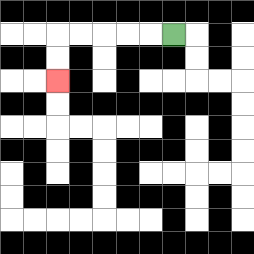{'start': '[7, 1]', 'end': '[2, 3]', 'path_directions': 'L,L,L,L,L,D,D', 'path_coordinates': '[[7, 1], [6, 1], [5, 1], [4, 1], [3, 1], [2, 1], [2, 2], [2, 3]]'}